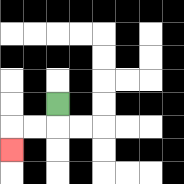{'start': '[2, 4]', 'end': '[0, 6]', 'path_directions': 'D,L,L,D', 'path_coordinates': '[[2, 4], [2, 5], [1, 5], [0, 5], [0, 6]]'}